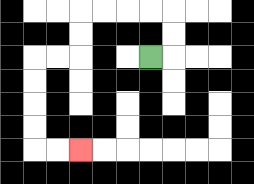{'start': '[6, 2]', 'end': '[3, 6]', 'path_directions': 'R,U,U,L,L,L,L,D,D,L,L,D,D,D,D,R,R', 'path_coordinates': '[[6, 2], [7, 2], [7, 1], [7, 0], [6, 0], [5, 0], [4, 0], [3, 0], [3, 1], [3, 2], [2, 2], [1, 2], [1, 3], [1, 4], [1, 5], [1, 6], [2, 6], [3, 6]]'}